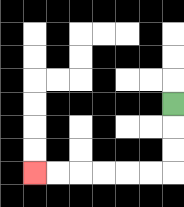{'start': '[7, 4]', 'end': '[1, 7]', 'path_directions': 'D,D,D,L,L,L,L,L,L', 'path_coordinates': '[[7, 4], [7, 5], [7, 6], [7, 7], [6, 7], [5, 7], [4, 7], [3, 7], [2, 7], [1, 7]]'}